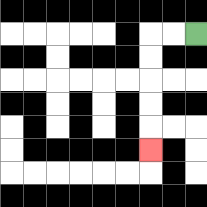{'start': '[8, 1]', 'end': '[6, 6]', 'path_directions': 'L,L,D,D,D,D,D', 'path_coordinates': '[[8, 1], [7, 1], [6, 1], [6, 2], [6, 3], [6, 4], [6, 5], [6, 6]]'}